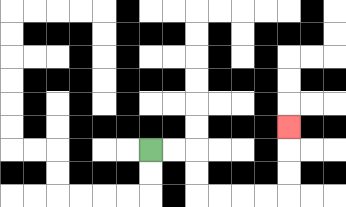{'start': '[6, 6]', 'end': '[12, 5]', 'path_directions': 'R,R,D,D,R,R,R,R,U,U,U', 'path_coordinates': '[[6, 6], [7, 6], [8, 6], [8, 7], [8, 8], [9, 8], [10, 8], [11, 8], [12, 8], [12, 7], [12, 6], [12, 5]]'}